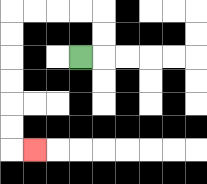{'start': '[3, 2]', 'end': '[1, 6]', 'path_directions': 'R,U,U,L,L,L,L,D,D,D,D,D,D,R', 'path_coordinates': '[[3, 2], [4, 2], [4, 1], [4, 0], [3, 0], [2, 0], [1, 0], [0, 0], [0, 1], [0, 2], [0, 3], [0, 4], [0, 5], [0, 6], [1, 6]]'}